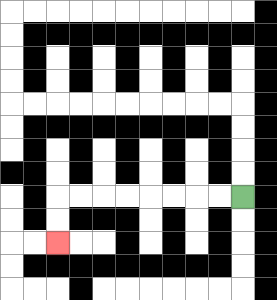{'start': '[10, 8]', 'end': '[2, 10]', 'path_directions': 'L,L,L,L,L,L,L,L,D,D', 'path_coordinates': '[[10, 8], [9, 8], [8, 8], [7, 8], [6, 8], [5, 8], [4, 8], [3, 8], [2, 8], [2, 9], [2, 10]]'}